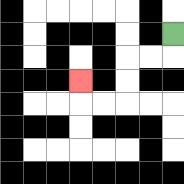{'start': '[7, 1]', 'end': '[3, 3]', 'path_directions': 'D,L,L,D,D,L,L,U', 'path_coordinates': '[[7, 1], [7, 2], [6, 2], [5, 2], [5, 3], [5, 4], [4, 4], [3, 4], [3, 3]]'}